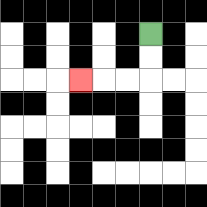{'start': '[6, 1]', 'end': '[3, 3]', 'path_directions': 'D,D,L,L,L', 'path_coordinates': '[[6, 1], [6, 2], [6, 3], [5, 3], [4, 3], [3, 3]]'}